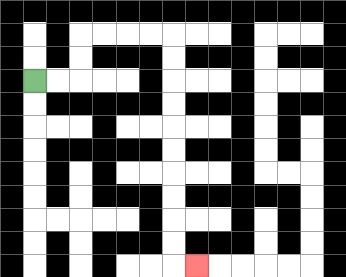{'start': '[1, 3]', 'end': '[8, 11]', 'path_directions': 'R,R,U,U,R,R,R,R,D,D,D,D,D,D,D,D,D,D,R', 'path_coordinates': '[[1, 3], [2, 3], [3, 3], [3, 2], [3, 1], [4, 1], [5, 1], [6, 1], [7, 1], [7, 2], [7, 3], [7, 4], [7, 5], [7, 6], [7, 7], [7, 8], [7, 9], [7, 10], [7, 11], [8, 11]]'}